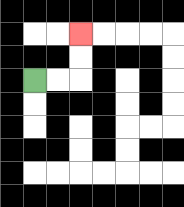{'start': '[1, 3]', 'end': '[3, 1]', 'path_directions': 'R,R,U,U', 'path_coordinates': '[[1, 3], [2, 3], [3, 3], [3, 2], [3, 1]]'}